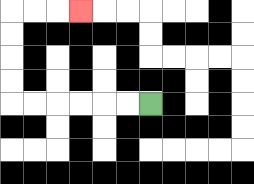{'start': '[6, 4]', 'end': '[3, 0]', 'path_directions': 'L,L,L,L,L,L,U,U,U,U,R,R,R', 'path_coordinates': '[[6, 4], [5, 4], [4, 4], [3, 4], [2, 4], [1, 4], [0, 4], [0, 3], [0, 2], [0, 1], [0, 0], [1, 0], [2, 0], [3, 0]]'}